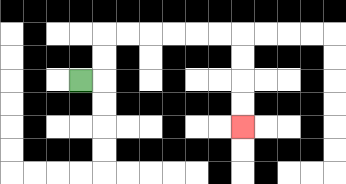{'start': '[3, 3]', 'end': '[10, 5]', 'path_directions': 'R,U,U,R,R,R,R,R,R,D,D,D,D', 'path_coordinates': '[[3, 3], [4, 3], [4, 2], [4, 1], [5, 1], [6, 1], [7, 1], [8, 1], [9, 1], [10, 1], [10, 2], [10, 3], [10, 4], [10, 5]]'}